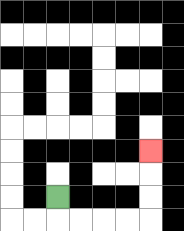{'start': '[2, 8]', 'end': '[6, 6]', 'path_directions': 'D,R,R,R,R,U,U,U', 'path_coordinates': '[[2, 8], [2, 9], [3, 9], [4, 9], [5, 9], [6, 9], [6, 8], [6, 7], [6, 6]]'}